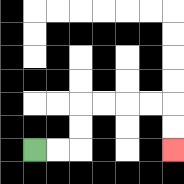{'start': '[1, 6]', 'end': '[7, 6]', 'path_directions': 'R,R,U,U,R,R,R,R,D,D', 'path_coordinates': '[[1, 6], [2, 6], [3, 6], [3, 5], [3, 4], [4, 4], [5, 4], [6, 4], [7, 4], [7, 5], [7, 6]]'}